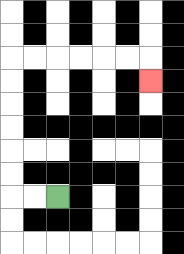{'start': '[2, 8]', 'end': '[6, 3]', 'path_directions': 'L,L,U,U,U,U,U,U,R,R,R,R,R,R,D', 'path_coordinates': '[[2, 8], [1, 8], [0, 8], [0, 7], [0, 6], [0, 5], [0, 4], [0, 3], [0, 2], [1, 2], [2, 2], [3, 2], [4, 2], [5, 2], [6, 2], [6, 3]]'}